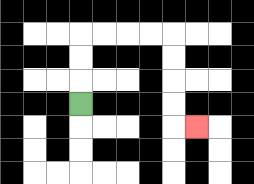{'start': '[3, 4]', 'end': '[8, 5]', 'path_directions': 'U,U,U,R,R,R,R,D,D,D,D,R', 'path_coordinates': '[[3, 4], [3, 3], [3, 2], [3, 1], [4, 1], [5, 1], [6, 1], [7, 1], [7, 2], [7, 3], [7, 4], [7, 5], [8, 5]]'}